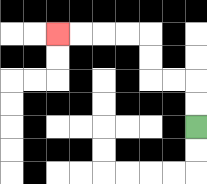{'start': '[8, 5]', 'end': '[2, 1]', 'path_directions': 'U,U,L,L,U,U,L,L,L,L', 'path_coordinates': '[[8, 5], [8, 4], [8, 3], [7, 3], [6, 3], [6, 2], [6, 1], [5, 1], [4, 1], [3, 1], [2, 1]]'}